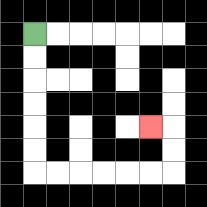{'start': '[1, 1]', 'end': '[6, 5]', 'path_directions': 'D,D,D,D,D,D,R,R,R,R,R,R,U,U,L', 'path_coordinates': '[[1, 1], [1, 2], [1, 3], [1, 4], [1, 5], [1, 6], [1, 7], [2, 7], [3, 7], [4, 7], [5, 7], [6, 7], [7, 7], [7, 6], [7, 5], [6, 5]]'}